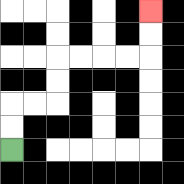{'start': '[0, 6]', 'end': '[6, 0]', 'path_directions': 'U,U,R,R,U,U,R,R,R,R,U,U', 'path_coordinates': '[[0, 6], [0, 5], [0, 4], [1, 4], [2, 4], [2, 3], [2, 2], [3, 2], [4, 2], [5, 2], [6, 2], [6, 1], [6, 0]]'}